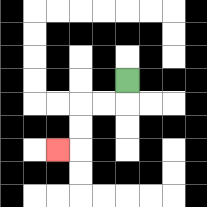{'start': '[5, 3]', 'end': '[2, 6]', 'path_directions': 'D,L,L,D,D,L', 'path_coordinates': '[[5, 3], [5, 4], [4, 4], [3, 4], [3, 5], [3, 6], [2, 6]]'}